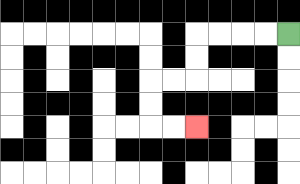{'start': '[12, 1]', 'end': '[8, 5]', 'path_directions': 'L,L,L,L,D,D,L,L,D,D,R,R', 'path_coordinates': '[[12, 1], [11, 1], [10, 1], [9, 1], [8, 1], [8, 2], [8, 3], [7, 3], [6, 3], [6, 4], [6, 5], [7, 5], [8, 5]]'}